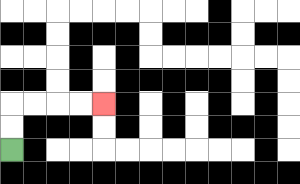{'start': '[0, 6]', 'end': '[4, 4]', 'path_directions': 'U,U,R,R,R,R', 'path_coordinates': '[[0, 6], [0, 5], [0, 4], [1, 4], [2, 4], [3, 4], [4, 4]]'}